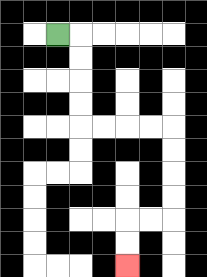{'start': '[2, 1]', 'end': '[5, 11]', 'path_directions': 'R,D,D,D,D,R,R,R,R,D,D,D,D,L,L,D,D', 'path_coordinates': '[[2, 1], [3, 1], [3, 2], [3, 3], [3, 4], [3, 5], [4, 5], [5, 5], [6, 5], [7, 5], [7, 6], [7, 7], [7, 8], [7, 9], [6, 9], [5, 9], [5, 10], [5, 11]]'}